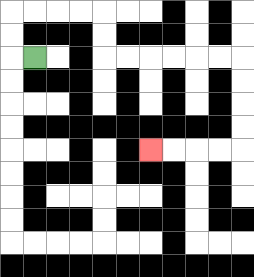{'start': '[1, 2]', 'end': '[6, 6]', 'path_directions': 'L,U,U,R,R,R,R,D,D,R,R,R,R,R,R,D,D,D,D,L,L,L,L', 'path_coordinates': '[[1, 2], [0, 2], [0, 1], [0, 0], [1, 0], [2, 0], [3, 0], [4, 0], [4, 1], [4, 2], [5, 2], [6, 2], [7, 2], [8, 2], [9, 2], [10, 2], [10, 3], [10, 4], [10, 5], [10, 6], [9, 6], [8, 6], [7, 6], [6, 6]]'}